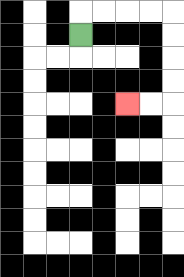{'start': '[3, 1]', 'end': '[5, 4]', 'path_directions': 'U,R,R,R,R,D,D,D,D,L,L', 'path_coordinates': '[[3, 1], [3, 0], [4, 0], [5, 0], [6, 0], [7, 0], [7, 1], [7, 2], [7, 3], [7, 4], [6, 4], [5, 4]]'}